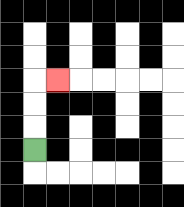{'start': '[1, 6]', 'end': '[2, 3]', 'path_directions': 'U,U,U,R', 'path_coordinates': '[[1, 6], [1, 5], [1, 4], [1, 3], [2, 3]]'}